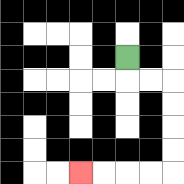{'start': '[5, 2]', 'end': '[3, 7]', 'path_directions': 'D,R,R,D,D,D,D,L,L,L,L', 'path_coordinates': '[[5, 2], [5, 3], [6, 3], [7, 3], [7, 4], [7, 5], [7, 6], [7, 7], [6, 7], [5, 7], [4, 7], [3, 7]]'}